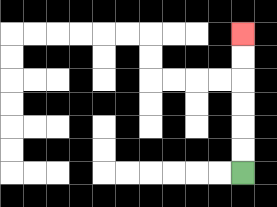{'start': '[10, 7]', 'end': '[10, 1]', 'path_directions': 'U,U,U,U,U,U', 'path_coordinates': '[[10, 7], [10, 6], [10, 5], [10, 4], [10, 3], [10, 2], [10, 1]]'}